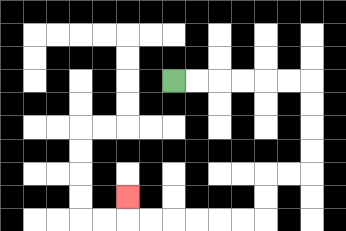{'start': '[7, 3]', 'end': '[5, 8]', 'path_directions': 'R,R,R,R,R,R,D,D,D,D,L,L,D,D,L,L,L,L,L,L,U', 'path_coordinates': '[[7, 3], [8, 3], [9, 3], [10, 3], [11, 3], [12, 3], [13, 3], [13, 4], [13, 5], [13, 6], [13, 7], [12, 7], [11, 7], [11, 8], [11, 9], [10, 9], [9, 9], [8, 9], [7, 9], [6, 9], [5, 9], [5, 8]]'}